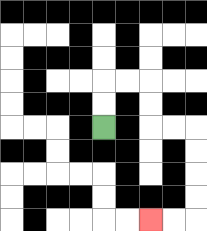{'start': '[4, 5]', 'end': '[6, 9]', 'path_directions': 'U,U,R,R,D,D,R,R,D,D,D,D,L,L', 'path_coordinates': '[[4, 5], [4, 4], [4, 3], [5, 3], [6, 3], [6, 4], [6, 5], [7, 5], [8, 5], [8, 6], [8, 7], [8, 8], [8, 9], [7, 9], [6, 9]]'}